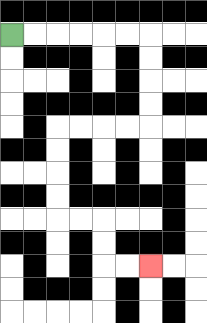{'start': '[0, 1]', 'end': '[6, 11]', 'path_directions': 'R,R,R,R,R,R,D,D,D,D,L,L,L,L,D,D,D,D,R,R,D,D,R,R', 'path_coordinates': '[[0, 1], [1, 1], [2, 1], [3, 1], [4, 1], [5, 1], [6, 1], [6, 2], [6, 3], [6, 4], [6, 5], [5, 5], [4, 5], [3, 5], [2, 5], [2, 6], [2, 7], [2, 8], [2, 9], [3, 9], [4, 9], [4, 10], [4, 11], [5, 11], [6, 11]]'}